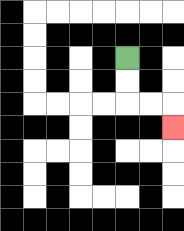{'start': '[5, 2]', 'end': '[7, 5]', 'path_directions': 'D,D,R,R,D', 'path_coordinates': '[[5, 2], [5, 3], [5, 4], [6, 4], [7, 4], [7, 5]]'}